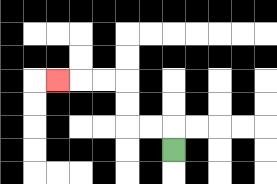{'start': '[7, 6]', 'end': '[2, 3]', 'path_directions': 'U,L,L,U,U,L,L,L', 'path_coordinates': '[[7, 6], [7, 5], [6, 5], [5, 5], [5, 4], [5, 3], [4, 3], [3, 3], [2, 3]]'}